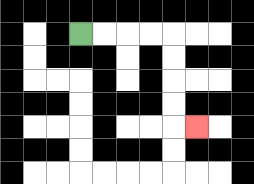{'start': '[3, 1]', 'end': '[8, 5]', 'path_directions': 'R,R,R,R,D,D,D,D,R', 'path_coordinates': '[[3, 1], [4, 1], [5, 1], [6, 1], [7, 1], [7, 2], [7, 3], [7, 4], [7, 5], [8, 5]]'}